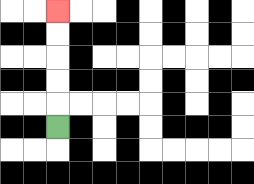{'start': '[2, 5]', 'end': '[2, 0]', 'path_directions': 'U,U,U,U,U', 'path_coordinates': '[[2, 5], [2, 4], [2, 3], [2, 2], [2, 1], [2, 0]]'}